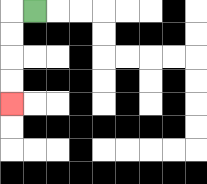{'start': '[1, 0]', 'end': '[0, 4]', 'path_directions': 'L,D,D,D,D', 'path_coordinates': '[[1, 0], [0, 0], [0, 1], [0, 2], [0, 3], [0, 4]]'}